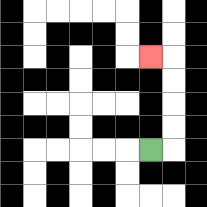{'start': '[6, 6]', 'end': '[6, 2]', 'path_directions': 'R,U,U,U,U,L', 'path_coordinates': '[[6, 6], [7, 6], [7, 5], [7, 4], [7, 3], [7, 2], [6, 2]]'}